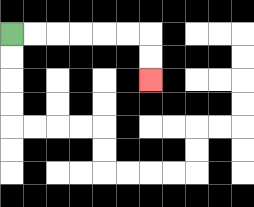{'start': '[0, 1]', 'end': '[6, 3]', 'path_directions': 'R,R,R,R,R,R,D,D', 'path_coordinates': '[[0, 1], [1, 1], [2, 1], [3, 1], [4, 1], [5, 1], [6, 1], [6, 2], [6, 3]]'}